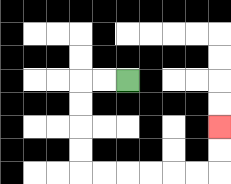{'start': '[5, 3]', 'end': '[9, 5]', 'path_directions': 'L,L,D,D,D,D,R,R,R,R,R,R,U,U', 'path_coordinates': '[[5, 3], [4, 3], [3, 3], [3, 4], [3, 5], [3, 6], [3, 7], [4, 7], [5, 7], [6, 7], [7, 7], [8, 7], [9, 7], [9, 6], [9, 5]]'}